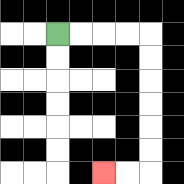{'start': '[2, 1]', 'end': '[4, 7]', 'path_directions': 'R,R,R,R,D,D,D,D,D,D,L,L', 'path_coordinates': '[[2, 1], [3, 1], [4, 1], [5, 1], [6, 1], [6, 2], [6, 3], [6, 4], [6, 5], [6, 6], [6, 7], [5, 7], [4, 7]]'}